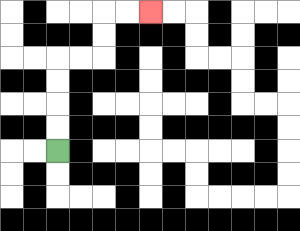{'start': '[2, 6]', 'end': '[6, 0]', 'path_directions': 'U,U,U,U,R,R,U,U,R,R', 'path_coordinates': '[[2, 6], [2, 5], [2, 4], [2, 3], [2, 2], [3, 2], [4, 2], [4, 1], [4, 0], [5, 0], [6, 0]]'}